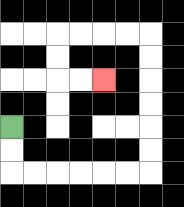{'start': '[0, 5]', 'end': '[4, 3]', 'path_directions': 'D,D,R,R,R,R,R,R,U,U,U,U,U,U,L,L,L,L,D,D,R,R', 'path_coordinates': '[[0, 5], [0, 6], [0, 7], [1, 7], [2, 7], [3, 7], [4, 7], [5, 7], [6, 7], [6, 6], [6, 5], [6, 4], [6, 3], [6, 2], [6, 1], [5, 1], [4, 1], [3, 1], [2, 1], [2, 2], [2, 3], [3, 3], [4, 3]]'}